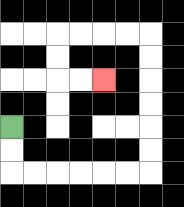{'start': '[0, 5]', 'end': '[4, 3]', 'path_directions': 'D,D,R,R,R,R,R,R,U,U,U,U,U,U,L,L,L,L,D,D,R,R', 'path_coordinates': '[[0, 5], [0, 6], [0, 7], [1, 7], [2, 7], [3, 7], [4, 7], [5, 7], [6, 7], [6, 6], [6, 5], [6, 4], [6, 3], [6, 2], [6, 1], [5, 1], [4, 1], [3, 1], [2, 1], [2, 2], [2, 3], [3, 3], [4, 3]]'}